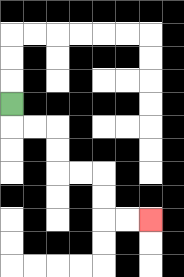{'start': '[0, 4]', 'end': '[6, 9]', 'path_directions': 'D,R,R,D,D,R,R,D,D,R,R', 'path_coordinates': '[[0, 4], [0, 5], [1, 5], [2, 5], [2, 6], [2, 7], [3, 7], [4, 7], [4, 8], [4, 9], [5, 9], [6, 9]]'}